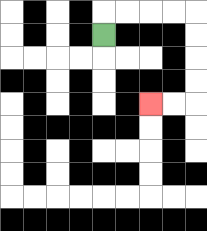{'start': '[4, 1]', 'end': '[6, 4]', 'path_directions': 'U,R,R,R,R,D,D,D,D,L,L', 'path_coordinates': '[[4, 1], [4, 0], [5, 0], [6, 0], [7, 0], [8, 0], [8, 1], [8, 2], [8, 3], [8, 4], [7, 4], [6, 4]]'}